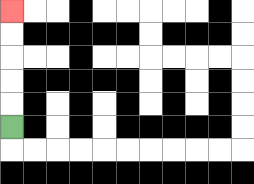{'start': '[0, 5]', 'end': '[0, 0]', 'path_directions': 'U,U,U,U,U', 'path_coordinates': '[[0, 5], [0, 4], [0, 3], [0, 2], [0, 1], [0, 0]]'}